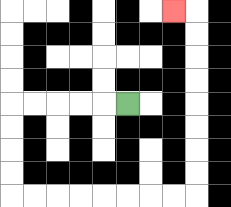{'start': '[5, 4]', 'end': '[7, 0]', 'path_directions': 'L,L,L,L,L,D,D,D,D,R,R,R,R,R,R,R,R,U,U,U,U,U,U,U,U,L', 'path_coordinates': '[[5, 4], [4, 4], [3, 4], [2, 4], [1, 4], [0, 4], [0, 5], [0, 6], [0, 7], [0, 8], [1, 8], [2, 8], [3, 8], [4, 8], [5, 8], [6, 8], [7, 8], [8, 8], [8, 7], [8, 6], [8, 5], [8, 4], [8, 3], [8, 2], [8, 1], [8, 0], [7, 0]]'}